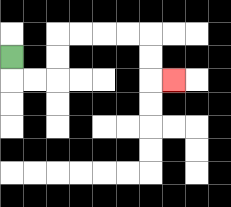{'start': '[0, 2]', 'end': '[7, 3]', 'path_directions': 'D,R,R,U,U,R,R,R,R,D,D,R', 'path_coordinates': '[[0, 2], [0, 3], [1, 3], [2, 3], [2, 2], [2, 1], [3, 1], [4, 1], [5, 1], [6, 1], [6, 2], [6, 3], [7, 3]]'}